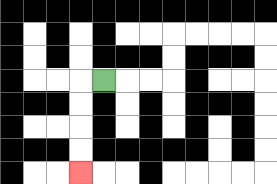{'start': '[4, 3]', 'end': '[3, 7]', 'path_directions': 'L,D,D,D,D', 'path_coordinates': '[[4, 3], [3, 3], [3, 4], [3, 5], [3, 6], [3, 7]]'}